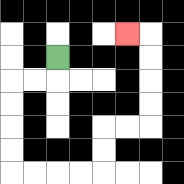{'start': '[2, 2]', 'end': '[5, 1]', 'path_directions': 'D,L,L,D,D,D,D,R,R,R,R,U,U,R,R,U,U,U,U,L', 'path_coordinates': '[[2, 2], [2, 3], [1, 3], [0, 3], [0, 4], [0, 5], [0, 6], [0, 7], [1, 7], [2, 7], [3, 7], [4, 7], [4, 6], [4, 5], [5, 5], [6, 5], [6, 4], [6, 3], [6, 2], [6, 1], [5, 1]]'}